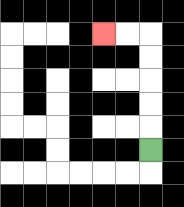{'start': '[6, 6]', 'end': '[4, 1]', 'path_directions': 'U,U,U,U,U,L,L', 'path_coordinates': '[[6, 6], [6, 5], [6, 4], [6, 3], [6, 2], [6, 1], [5, 1], [4, 1]]'}